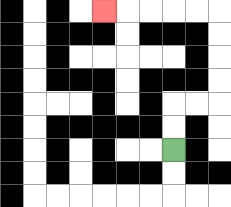{'start': '[7, 6]', 'end': '[4, 0]', 'path_directions': 'U,U,R,R,U,U,U,U,L,L,L,L,L', 'path_coordinates': '[[7, 6], [7, 5], [7, 4], [8, 4], [9, 4], [9, 3], [9, 2], [9, 1], [9, 0], [8, 0], [7, 0], [6, 0], [5, 0], [4, 0]]'}